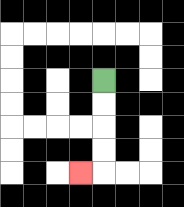{'start': '[4, 3]', 'end': '[3, 7]', 'path_directions': 'D,D,D,D,L', 'path_coordinates': '[[4, 3], [4, 4], [4, 5], [4, 6], [4, 7], [3, 7]]'}